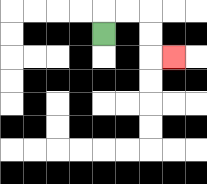{'start': '[4, 1]', 'end': '[7, 2]', 'path_directions': 'U,R,R,D,D,R', 'path_coordinates': '[[4, 1], [4, 0], [5, 0], [6, 0], [6, 1], [6, 2], [7, 2]]'}